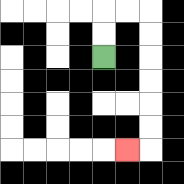{'start': '[4, 2]', 'end': '[5, 6]', 'path_directions': 'U,U,R,R,D,D,D,D,D,D,L', 'path_coordinates': '[[4, 2], [4, 1], [4, 0], [5, 0], [6, 0], [6, 1], [6, 2], [6, 3], [6, 4], [6, 5], [6, 6], [5, 6]]'}